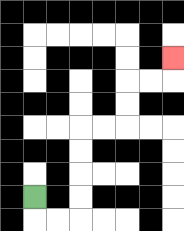{'start': '[1, 8]', 'end': '[7, 2]', 'path_directions': 'D,R,R,U,U,U,U,R,R,U,U,R,R,U', 'path_coordinates': '[[1, 8], [1, 9], [2, 9], [3, 9], [3, 8], [3, 7], [3, 6], [3, 5], [4, 5], [5, 5], [5, 4], [5, 3], [6, 3], [7, 3], [7, 2]]'}